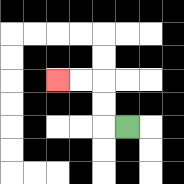{'start': '[5, 5]', 'end': '[2, 3]', 'path_directions': 'L,U,U,L,L', 'path_coordinates': '[[5, 5], [4, 5], [4, 4], [4, 3], [3, 3], [2, 3]]'}